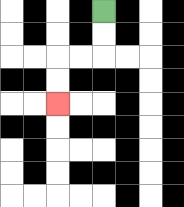{'start': '[4, 0]', 'end': '[2, 4]', 'path_directions': 'D,D,L,L,D,D', 'path_coordinates': '[[4, 0], [4, 1], [4, 2], [3, 2], [2, 2], [2, 3], [2, 4]]'}